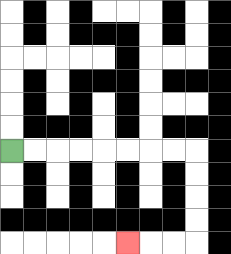{'start': '[0, 6]', 'end': '[5, 10]', 'path_directions': 'R,R,R,R,R,R,R,R,D,D,D,D,L,L,L', 'path_coordinates': '[[0, 6], [1, 6], [2, 6], [3, 6], [4, 6], [5, 6], [6, 6], [7, 6], [8, 6], [8, 7], [8, 8], [8, 9], [8, 10], [7, 10], [6, 10], [5, 10]]'}